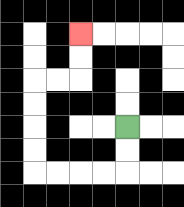{'start': '[5, 5]', 'end': '[3, 1]', 'path_directions': 'D,D,L,L,L,L,U,U,U,U,R,R,U,U', 'path_coordinates': '[[5, 5], [5, 6], [5, 7], [4, 7], [3, 7], [2, 7], [1, 7], [1, 6], [1, 5], [1, 4], [1, 3], [2, 3], [3, 3], [3, 2], [3, 1]]'}